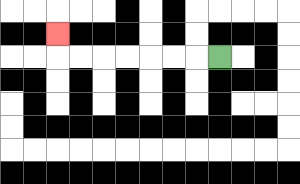{'start': '[9, 2]', 'end': '[2, 1]', 'path_directions': 'L,L,L,L,L,L,L,U', 'path_coordinates': '[[9, 2], [8, 2], [7, 2], [6, 2], [5, 2], [4, 2], [3, 2], [2, 2], [2, 1]]'}